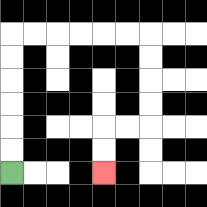{'start': '[0, 7]', 'end': '[4, 7]', 'path_directions': 'U,U,U,U,U,U,R,R,R,R,R,R,D,D,D,D,L,L,D,D', 'path_coordinates': '[[0, 7], [0, 6], [0, 5], [0, 4], [0, 3], [0, 2], [0, 1], [1, 1], [2, 1], [3, 1], [4, 1], [5, 1], [6, 1], [6, 2], [6, 3], [6, 4], [6, 5], [5, 5], [4, 5], [4, 6], [4, 7]]'}